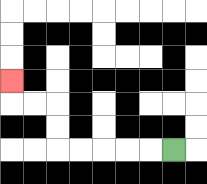{'start': '[7, 6]', 'end': '[0, 3]', 'path_directions': 'L,L,L,L,L,U,U,L,L,U', 'path_coordinates': '[[7, 6], [6, 6], [5, 6], [4, 6], [3, 6], [2, 6], [2, 5], [2, 4], [1, 4], [0, 4], [0, 3]]'}